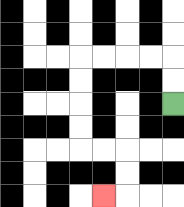{'start': '[7, 4]', 'end': '[4, 8]', 'path_directions': 'U,U,L,L,L,L,D,D,D,D,R,R,D,D,L', 'path_coordinates': '[[7, 4], [7, 3], [7, 2], [6, 2], [5, 2], [4, 2], [3, 2], [3, 3], [3, 4], [3, 5], [3, 6], [4, 6], [5, 6], [5, 7], [5, 8], [4, 8]]'}